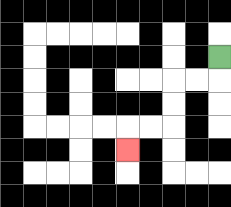{'start': '[9, 2]', 'end': '[5, 6]', 'path_directions': 'D,L,L,D,D,L,L,D', 'path_coordinates': '[[9, 2], [9, 3], [8, 3], [7, 3], [7, 4], [7, 5], [6, 5], [5, 5], [5, 6]]'}